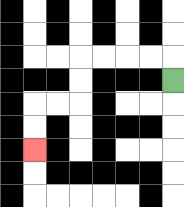{'start': '[7, 3]', 'end': '[1, 6]', 'path_directions': 'U,L,L,L,L,D,D,L,L,D,D', 'path_coordinates': '[[7, 3], [7, 2], [6, 2], [5, 2], [4, 2], [3, 2], [3, 3], [3, 4], [2, 4], [1, 4], [1, 5], [1, 6]]'}